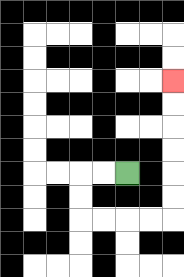{'start': '[5, 7]', 'end': '[7, 3]', 'path_directions': 'L,L,D,D,R,R,R,R,U,U,U,U,U,U', 'path_coordinates': '[[5, 7], [4, 7], [3, 7], [3, 8], [3, 9], [4, 9], [5, 9], [6, 9], [7, 9], [7, 8], [7, 7], [7, 6], [7, 5], [7, 4], [7, 3]]'}